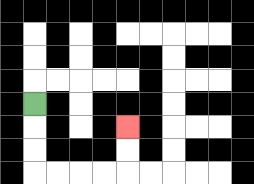{'start': '[1, 4]', 'end': '[5, 5]', 'path_directions': 'D,D,D,R,R,R,R,U,U', 'path_coordinates': '[[1, 4], [1, 5], [1, 6], [1, 7], [2, 7], [3, 7], [4, 7], [5, 7], [5, 6], [5, 5]]'}